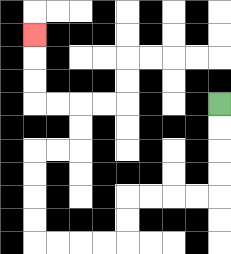{'start': '[9, 4]', 'end': '[1, 1]', 'path_directions': 'D,D,D,D,L,L,L,L,D,D,L,L,L,L,U,U,U,U,R,R,U,U,L,L,U,U,U', 'path_coordinates': '[[9, 4], [9, 5], [9, 6], [9, 7], [9, 8], [8, 8], [7, 8], [6, 8], [5, 8], [5, 9], [5, 10], [4, 10], [3, 10], [2, 10], [1, 10], [1, 9], [1, 8], [1, 7], [1, 6], [2, 6], [3, 6], [3, 5], [3, 4], [2, 4], [1, 4], [1, 3], [1, 2], [1, 1]]'}